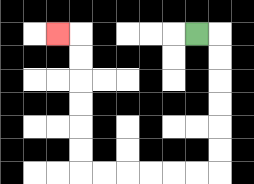{'start': '[8, 1]', 'end': '[2, 1]', 'path_directions': 'R,D,D,D,D,D,D,L,L,L,L,L,L,U,U,U,U,U,U,L', 'path_coordinates': '[[8, 1], [9, 1], [9, 2], [9, 3], [9, 4], [9, 5], [9, 6], [9, 7], [8, 7], [7, 7], [6, 7], [5, 7], [4, 7], [3, 7], [3, 6], [3, 5], [3, 4], [3, 3], [3, 2], [3, 1], [2, 1]]'}